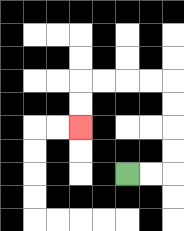{'start': '[5, 7]', 'end': '[3, 5]', 'path_directions': 'R,R,U,U,U,U,L,L,L,L,D,D', 'path_coordinates': '[[5, 7], [6, 7], [7, 7], [7, 6], [7, 5], [7, 4], [7, 3], [6, 3], [5, 3], [4, 3], [3, 3], [3, 4], [3, 5]]'}